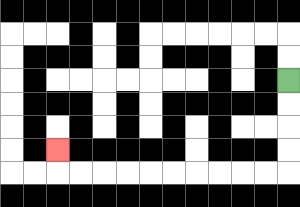{'start': '[12, 3]', 'end': '[2, 6]', 'path_directions': 'D,D,D,D,L,L,L,L,L,L,L,L,L,L,U', 'path_coordinates': '[[12, 3], [12, 4], [12, 5], [12, 6], [12, 7], [11, 7], [10, 7], [9, 7], [8, 7], [7, 7], [6, 7], [5, 7], [4, 7], [3, 7], [2, 7], [2, 6]]'}